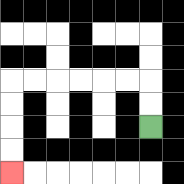{'start': '[6, 5]', 'end': '[0, 7]', 'path_directions': 'U,U,L,L,L,L,L,L,D,D,D,D', 'path_coordinates': '[[6, 5], [6, 4], [6, 3], [5, 3], [4, 3], [3, 3], [2, 3], [1, 3], [0, 3], [0, 4], [0, 5], [0, 6], [0, 7]]'}